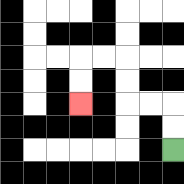{'start': '[7, 6]', 'end': '[3, 4]', 'path_directions': 'U,U,L,L,U,U,L,L,D,D', 'path_coordinates': '[[7, 6], [7, 5], [7, 4], [6, 4], [5, 4], [5, 3], [5, 2], [4, 2], [3, 2], [3, 3], [3, 4]]'}